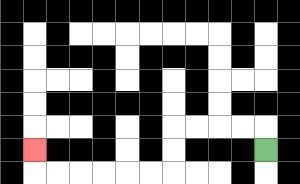{'start': '[11, 6]', 'end': '[1, 6]', 'path_directions': 'U,L,L,L,L,D,D,L,L,L,L,L,L,U', 'path_coordinates': '[[11, 6], [11, 5], [10, 5], [9, 5], [8, 5], [7, 5], [7, 6], [7, 7], [6, 7], [5, 7], [4, 7], [3, 7], [2, 7], [1, 7], [1, 6]]'}